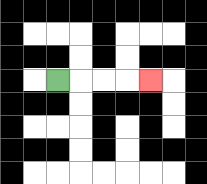{'start': '[2, 3]', 'end': '[6, 3]', 'path_directions': 'R,R,R,R', 'path_coordinates': '[[2, 3], [3, 3], [4, 3], [5, 3], [6, 3]]'}